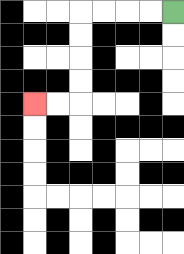{'start': '[7, 0]', 'end': '[1, 4]', 'path_directions': 'L,L,L,L,D,D,D,D,L,L', 'path_coordinates': '[[7, 0], [6, 0], [5, 0], [4, 0], [3, 0], [3, 1], [3, 2], [3, 3], [3, 4], [2, 4], [1, 4]]'}